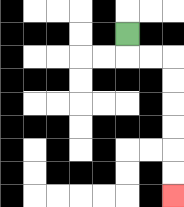{'start': '[5, 1]', 'end': '[7, 8]', 'path_directions': 'D,R,R,D,D,D,D,D,D', 'path_coordinates': '[[5, 1], [5, 2], [6, 2], [7, 2], [7, 3], [7, 4], [7, 5], [7, 6], [7, 7], [7, 8]]'}